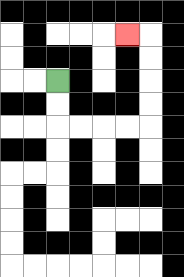{'start': '[2, 3]', 'end': '[5, 1]', 'path_directions': 'D,D,R,R,R,R,U,U,U,U,L', 'path_coordinates': '[[2, 3], [2, 4], [2, 5], [3, 5], [4, 5], [5, 5], [6, 5], [6, 4], [6, 3], [6, 2], [6, 1], [5, 1]]'}